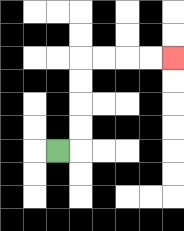{'start': '[2, 6]', 'end': '[7, 2]', 'path_directions': 'R,U,U,U,U,R,R,R,R', 'path_coordinates': '[[2, 6], [3, 6], [3, 5], [3, 4], [3, 3], [3, 2], [4, 2], [5, 2], [6, 2], [7, 2]]'}